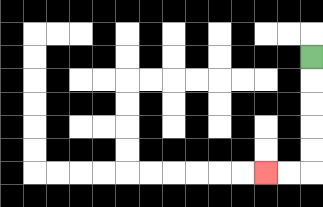{'start': '[13, 2]', 'end': '[11, 7]', 'path_directions': 'D,D,D,D,D,L,L', 'path_coordinates': '[[13, 2], [13, 3], [13, 4], [13, 5], [13, 6], [13, 7], [12, 7], [11, 7]]'}